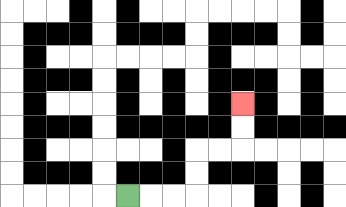{'start': '[5, 8]', 'end': '[10, 4]', 'path_directions': 'R,R,R,U,U,R,R,U,U', 'path_coordinates': '[[5, 8], [6, 8], [7, 8], [8, 8], [8, 7], [8, 6], [9, 6], [10, 6], [10, 5], [10, 4]]'}